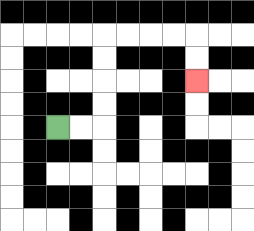{'start': '[2, 5]', 'end': '[8, 3]', 'path_directions': 'R,R,U,U,U,U,R,R,R,R,D,D', 'path_coordinates': '[[2, 5], [3, 5], [4, 5], [4, 4], [4, 3], [4, 2], [4, 1], [5, 1], [6, 1], [7, 1], [8, 1], [8, 2], [8, 3]]'}